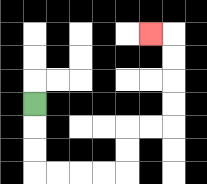{'start': '[1, 4]', 'end': '[6, 1]', 'path_directions': 'D,D,D,R,R,R,R,U,U,R,R,U,U,U,U,L', 'path_coordinates': '[[1, 4], [1, 5], [1, 6], [1, 7], [2, 7], [3, 7], [4, 7], [5, 7], [5, 6], [5, 5], [6, 5], [7, 5], [7, 4], [7, 3], [7, 2], [7, 1], [6, 1]]'}